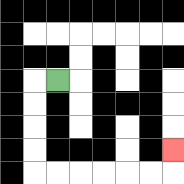{'start': '[2, 3]', 'end': '[7, 6]', 'path_directions': 'L,D,D,D,D,R,R,R,R,R,R,U', 'path_coordinates': '[[2, 3], [1, 3], [1, 4], [1, 5], [1, 6], [1, 7], [2, 7], [3, 7], [4, 7], [5, 7], [6, 7], [7, 7], [7, 6]]'}